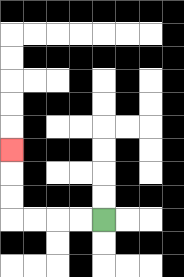{'start': '[4, 9]', 'end': '[0, 6]', 'path_directions': 'L,L,L,L,U,U,U', 'path_coordinates': '[[4, 9], [3, 9], [2, 9], [1, 9], [0, 9], [0, 8], [0, 7], [0, 6]]'}